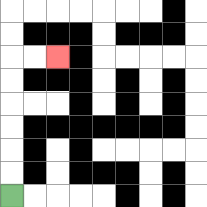{'start': '[0, 8]', 'end': '[2, 2]', 'path_directions': 'U,U,U,U,U,U,R,R', 'path_coordinates': '[[0, 8], [0, 7], [0, 6], [0, 5], [0, 4], [0, 3], [0, 2], [1, 2], [2, 2]]'}